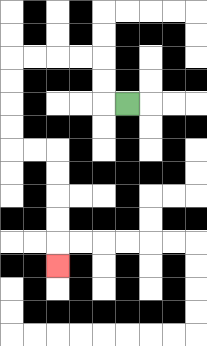{'start': '[5, 4]', 'end': '[2, 11]', 'path_directions': 'L,U,U,L,L,L,L,D,D,D,D,R,R,D,D,D,D,D', 'path_coordinates': '[[5, 4], [4, 4], [4, 3], [4, 2], [3, 2], [2, 2], [1, 2], [0, 2], [0, 3], [0, 4], [0, 5], [0, 6], [1, 6], [2, 6], [2, 7], [2, 8], [2, 9], [2, 10], [2, 11]]'}